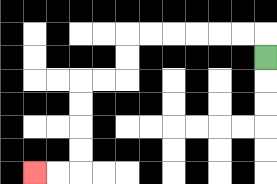{'start': '[11, 2]', 'end': '[1, 7]', 'path_directions': 'U,L,L,L,L,L,L,D,D,L,L,D,D,D,D,L,L', 'path_coordinates': '[[11, 2], [11, 1], [10, 1], [9, 1], [8, 1], [7, 1], [6, 1], [5, 1], [5, 2], [5, 3], [4, 3], [3, 3], [3, 4], [3, 5], [3, 6], [3, 7], [2, 7], [1, 7]]'}